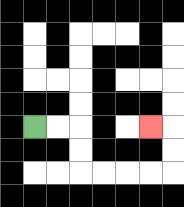{'start': '[1, 5]', 'end': '[6, 5]', 'path_directions': 'R,R,D,D,R,R,R,R,U,U,L', 'path_coordinates': '[[1, 5], [2, 5], [3, 5], [3, 6], [3, 7], [4, 7], [5, 7], [6, 7], [7, 7], [7, 6], [7, 5], [6, 5]]'}